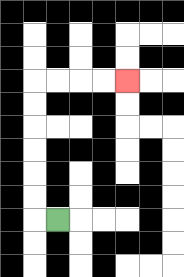{'start': '[2, 9]', 'end': '[5, 3]', 'path_directions': 'L,U,U,U,U,U,U,R,R,R,R', 'path_coordinates': '[[2, 9], [1, 9], [1, 8], [1, 7], [1, 6], [1, 5], [1, 4], [1, 3], [2, 3], [3, 3], [4, 3], [5, 3]]'}